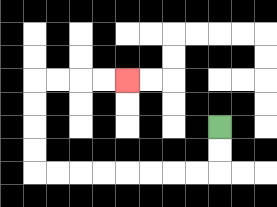{'start': '[9, 5]', 'end': '[5, 3]', 'path_directions': 'D,D,L,L,L,L,L,L,L,L,U,U,U,U,R,R,R,R', 'path_coordinates': '[[9, 5], [9, 6], [9, 7], [8, 7], [7, 7], [6, 7], [5, 7], [4, 7], [3, 7], [2, 7], [1, 7], [1, 6], [1, 5], [1, 4], [1, 3], [2, 3], [3, 3], [4, 3], [5, 3]]'}